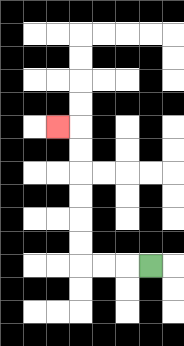{'start': '[6, 11]', 'end': '[2, 5]', 'path_directions': 'L,L,L,U,U,U,U,U,U,L', 'path_coordinates': '[[6, 11], [5, 11], [4, 11], [3, 11], [3, 10], [3, 9], [3, 8], [3, 7], [3, 6], [3, 5], [2, 5]]'}